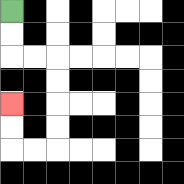{'start': '[0, 0]', 'end': '[0, 4]', 'path_directions': 'D,D,R,R,D,D,D,D,L,L,U,U', 'path_coordinates': '[[0, 0], [0, 1], [0, 2], [1, 2], [2, 2], [2, 3], [2, 4], [2, 5], [2, 6], [1, 6], [0, 6], [0, 5], [0, 4]]'}